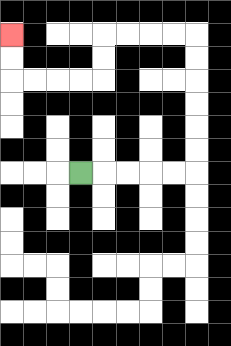{'start': '[3, 7]', 'end': '[0, 1]', 'path_directions': 'R,R,R,R,R,U,U,U,U,U,U,L,L,L,L,D,D,L,L,L,L,U,U', 'path_coordinates': '[[3, 7], [4, 7], [5, 7], [6, 7], [7, 7], [8, 7], [8, 6], [8, 5], [8, 4], [8, 3], [8, 2], [8, 1], [7, 1], [6, 1], [5, 1], [4, 1], [4, 2], [4, 3], [3, 3], [2, 3], [1, 3], [0, 3], [0, 2], [0, 1]]'}